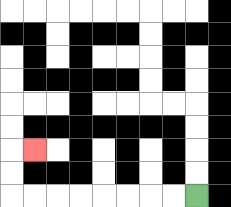{'start': '[8, 8]', 'end': '[1, 6]', 'path_directions': 'L,L,L,L,L,L,L,L,U,U,R', 'path_coordinates': '[[8, 8], [7, 8], [6, 8], [5, 8], [4, 8], [3, 8], [2, 8], [1, 8], [0, 8], [0, 7], [0, 6], [1, 6]]'}